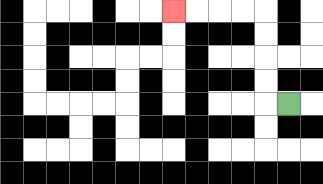{'start': '[12, 4]', 'end': '[7, 0]', 'path_directions': 'L,U,U,U,U,L,L,L,L', 'path_coordinates': '[[12, 4], [11, 4], [11, 3], [11, 2], [11, 1], [11, 0], [10, 0], [9, 0], [8, 0], [7, 0]]'}